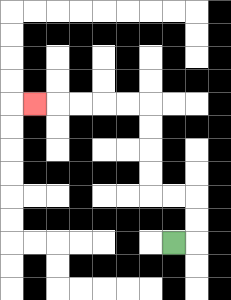{'start': '[7, 10]', 'end': '[1, 4]', 'path_directions': 'R,U,U,L,L,U,U,U,U,L,L,L,L,L', 'path_coordinates': '[[7, 10], [8, 10], [8, 9], [8, 8], [7, 8], [6, 8], [6, 7], [6, 6], [6, 5], [6, 4], [5, 4], [4, 4], [3, 4], [2, 4], [1, 4]]'}